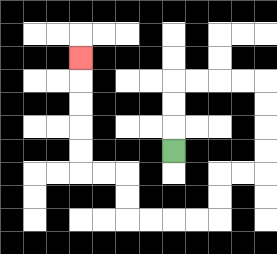{'start': '[7, 6]', 'end': '[3, 2]', 'path_directions': 'U,U,U,R,R,R,R,D,D,D,D,L,L,D,D,L,L,L,L,U,U,L,L,U,U,U,U,U', 'path_coordinates': '[[7, 6], [7, 5], [7, 4], [7, 3], [8, 3], [9, 3], [10, 3], [11, 3], [11, 4], [11, 5], [11, 6], [11, 7], [10, 7], [9, 7], [9, 8], [9, 9], [8, 9], [7, 9], [6, 9], [5, 9], [5, 8], [5, 7], [4, 7], [3, 7], [3, 6], [3, 5], [3, 4], [3, 3], [3, 2]]'}